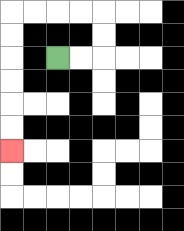{'start': '[2, 2]', 'end': '[0, 6]', 'path_directions': 'R,R,U,U,L,L,L,L,D,D,D,D,D,D', 'path_coordinates': '[[2, 2], [3, 2], [4, 2], [4, 1], [4, 0], [3, 0], [2, 0], [1, 0], [0, 0], [0, 1], [0, 2], [0, 3], [0, 4], [0, 5], [0, 6]]'}